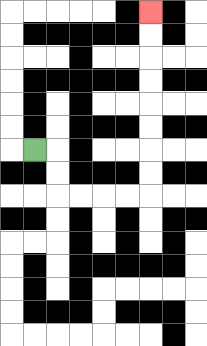{'start': '[1, 6]', 'end': '[6, 0]', 'path_directions': 'R,D,D,R,R,R,R,U,U,U,U,U,U,U,U', 'path_coordinates': '[[1, 6], [2, 6], [2, 7], [2, 8], [3, 8], [4, 8], [5, 8], [6, 8], [6, 7], [6, 6], [6, 5], [6, 4], [6, 3], [6, 2], [6, 1], [6, 0]]'}